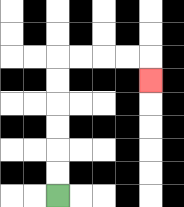{'start': '[2, 8]', 'end': '[6, 3]', 'path_directions': 'U,U,U,U,U,U,R,R,R,R,D', 'path_coordinates': '[[2, 8], [2, 7], [2, 6], [2, 5], [2, 4], [2, 3], [2, 2], [3, 2], [4, 2], [5, 2], [6, 2], [6, 3]]'}